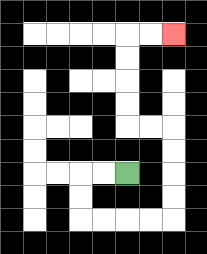{'start': '[5, 7]', 'end': '[7, 1]', 'path_directions': 'L,L,D,D,R,R,R,R,U,U,U,U,L,L,U,U,U,U,R,R', 'path_coordinates': '[[5, 7], [4, 7], [3, 7], [3, 8], [3, 9], [4, 9], [5, 9], [6, 9], [7, 9], [7, 8], [7, 7], [7, 6], [7, 5], [6, 5], [5, 5], [5, 4], [5, 3], [5, 2], [5, 1], [6, 1], [7, 1]]'}